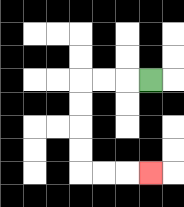{'start': '[6, 3]', 'end': '[6, 7]', 'path_directions': 'L,L,L,D,D,D,D,R,R,R', 'path_coordinates': '[[6, 3], [5, 3], [4, 3], [3, 3], [3, 4], [3, 5], [3, 6], [3, 7], [4, 7], [5, 7], [6, 7]]'}